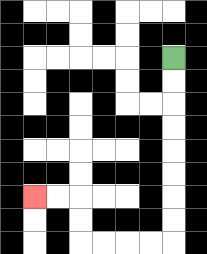{'start': '[7, 2]', 'end': '[1, 8]', 'path_directions': 'D,D,D,D,D,D,D,D,L,L,L,L,U,U,L,L', 'path_coordinates': '[[7, 2], [7, 3], [7, 4], [7, 5], [7, 6], [7, 7], [7, 8], [7, 9], [7, 10], [6, 10], [5, 10], [4, 10], [3, 10], [3, 9], [3, 8], [2, 8], [1, 8]]'}